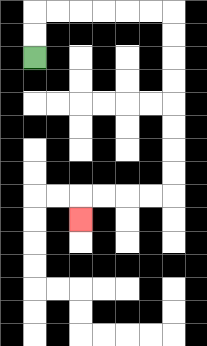{'start': '[1, 2]', 'end': '[3, 9]', 'path_directions': 'U,U,R,R,R,R,R,R,D,D,D,D,D,D,D,D,L,L,L,L,D', 'path_coordinates': '[[1, 2], [1, 1], [1, 0], [2, 0], [3, 0], [4, 0], [5, 0], [6, 0], [7, 0], [7, 1], [7, 2], [7, 3], [7, 4], [7, 5], [7, 6], [7, 7], [7, 8], [6, 8], [5, 8], [4, 8], [3, 8], [3, 9]]'}